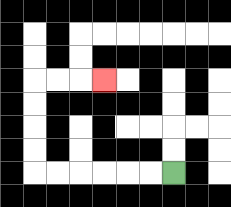{'start': '[7, 7]', 'end': '[4, 3]', 'path_directions': 'L,L,L,L,L,L,U,U,U,U,R,R,R', 'path_coordinates': '[[7, 7], [6, 7], [5, 7], [4, 7], [3, 7], [2, 7], [1, 7], [1, 6], [1, 5], [1, 4], [1, 3], [2, 3], [3, 3], [4, 3]]'}